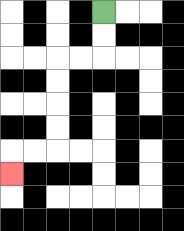{'start': '[4, 0]', 'end': '[0, 7]', 'path_directions': 'D,D,L,L,D,D,D,D,L,L,D', 'path_coordinates': '[[4, 0], [4, 1], [4, 2], [3, 2], [2, 2], [2, 3], [2, 4], [2, 5], [2, 6], [1, 6], [0, 6], [0, 7]]'}